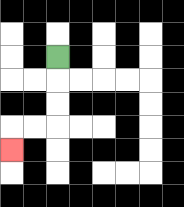{'start': '[2, 2]', 'end': '[0, 6]', 'path_directions': 'D,D,D,L,L,D', 'path_coordinates': '[[2, 2], [2, 3], [2, 4], [2, 5], [1, 5], [0, 5], [0, 6]]'}